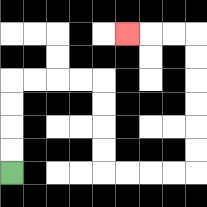{'start': '[0, 7]', 'end': '[5, 1]', 'path_directions': 'U,U,U,U,R,R,R,R,D,D,D,D,R,R,R,R,U,U,U,U,U,U,L,L,L', 'path_coordinates': '[[0, 7], [0, 6], [0, 5], [0, 4], [0, 3], [1, 3], [2, 3], [3, 3], [4, 3], [4, 4], [4, 5], [4, 6], [4, 7], [5, 7], [6, 7], [7, 7], [8, 7], [8, 6], [8, 5], [8, 4], [8, 3], [8, 2], [8, 1], [7, 1], [6, 1], [5, 1]]'}